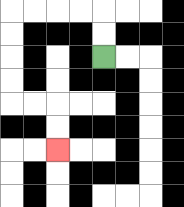{'start': '[4, 2]', 'end': '[2, 6]', 'path_directions': 'U,U,L,L,L,L,D,D,D,D,R,R,D,D', 'path_coordinates': '[[4, 2], [4, 1], [4, 0], [3, 0], [2, 0], [1, 0], [0, 0], [0, 1], [0, 2], [0, 3], [0, 4], [1, 4], [2, 4], [2, 5], [2, 6]]'}